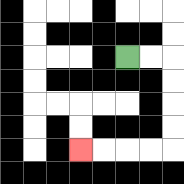{'start': '[5, 2]', 'end': '[3, 6]', 'path_directions': 'R,R,D,D,D,D,L,L,L,L', 'path_coordinates': '[[5, 2], [6, 2], [7, 2], [7, 3], [7, 4], [7, 5], [7, 6], [6, 6], [5, 6], [4, 6], [3, 6]]'}